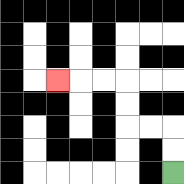{'start': '[7, 7]', 'end': '[2, 3]', 'path_directions': 'U,U,L,L,U,U,L,L,L', 'path_coordinates': '[[7, 7], [7, 6], [7, 5], [6, 5], [5, 5], [5, 4], [5, 3], [4, 3], [3, 3], [2, 3]]'}